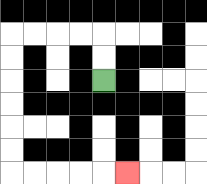{'start': '[4, 3]', 'end': '[5, 7]', 'path_directions': 'U,U,L,L,L,L,D,D,D,D,D,D,R,R,R,R,R', 'path_coordinates': '[[4, 3], [4, 2], [4, 1], [3, 1], [2, 1], [1, 1], [0, 1], [0, 2], [0, 3], [0, 4], [0, 5], [0, 6], [0, 7], [1, 7], [2, 7], [3, 7], [4, 7], [5, 7]]'}